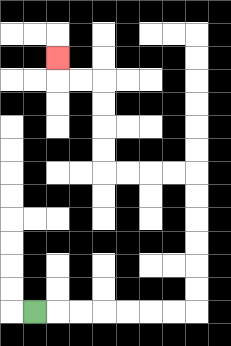{'start': '[1, 13]', 'end': '[2, 2]', 'path_directions': 'R,R,R,R,R,R,R,U,U,U,U,U,U,L,L,L,L,U,U,U,U,L,L,U', 'path_coordinates': '[[1, 13], [2, 13], [3, 13], [4, 13], [5, 13], [6, 13], [7, 13], [8, 13], [8, 12], [8, 11], [8, 10], [8, 9], [8, 8], [8, 7], [7, 7], [6, 7], [5, 7], [4, 7], [4, 6], [4, 5], [4, 4], [4, 3], [3, 3], [2, 3], [2, 2]]'}